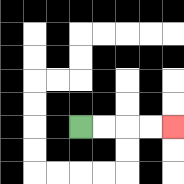{'start': '[3, 5]', 'end': '[7, 5]', 'path_directions': 'R,R,R,R', 'path_coordinates': '[[3, 5], [4, 5], [5, 5], [6, 5], [7, 5]]'}